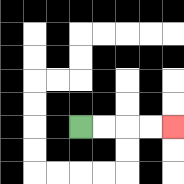{'start': '[3, 5]', 'end': '[7, 5]', 'path_directions': 'R,R,R,R', 'path_coordinates': '[[3, 5], [4, 5], [5, 5], [6, 5], [7, 5]]'}